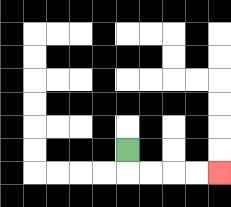{'start': '[5, 6]', 'end': '[9, 7]', 'path_directions': 'D,R,R,R,R', 'path_coordinates': '[[5, 6], [5, 7], [6, 7], [7, 7], [8, 7], [9, 7]]'}